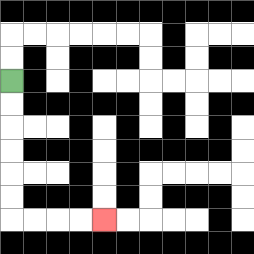{'start': '[0, 3]', 'end': '[4, 9]', 'path_directions': 'D,D,D,D,D,D,R,R,R,R', 'path_coordinates': '[[0, 3], [0, 4], [0, 5], [0, 6], [0, 7], [0, 8], [0, 9], [1, 9], [2, 9], [3, 9], [4, 9]]'}